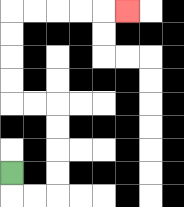{'start': '[0, 7]', 'end': '[5, 0]', 'path_directions': 'D,R,R,U,U,U,U,L,L,U,U,U,U,R,R,R,R,R', 'path_coordinates': '[[0, 7], [0, 8], [1, 8], [2, 8], [2, 7], [2, 6], [2, 5], [2, 4], [1, 4], [0, 4], [0, 3], [0, 2], [0, 1], [0, 0], [1, 0], [2, 0], [3, 0], [4, 0], [5, 0]]'}